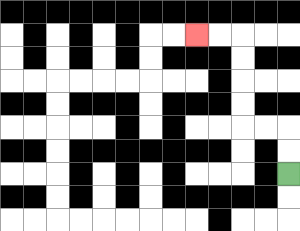{'start': '[12, 7]', 'end': '[8, 1]', 'path_directions': 'U,U,L,L,U,U,U,U,L,L', 'path_coordinates': '[[12, 7], [12, 6], [12, 5], [11, 5], [10, 5], [10, 4], [10, 3], [10, 2], [10, 1], [9, 1], [8, 1]]'}